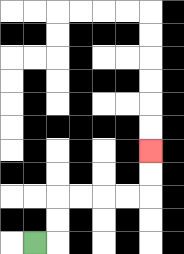{'start': '[1, 10]', 'end': '[6, 6]', 'path_directions': 'R,U,U,R,R,R,R,U,U', 'path_coordinates': '[[1, 10], [2, 10], [2, 9], [2, 8], [3, 8], [4, 8], [5, 8], [6, 8], [6, 7], [6, 6]]'}